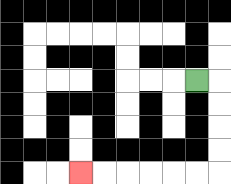{'start': '[8, 3]', 'end': '[3, 7]', 'path_directions': 'R,D,D,D,D,L,L,L,L,L,L', 'path_coordinates': '[[8, 3], [9, 3], [9, 4], [9, 5], [9, 6], [9, 7], [8, 7], [7, 7], [6, 7], [5, 7], [4, 7], [3, 7]]'}